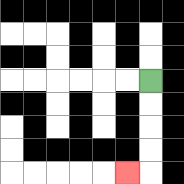{'start': '[6, 3]', 'end': '[5, 7]', 'path_directions': 'D,D,D,D,L', 'path_coordinates': '[[6, 3], [6, 4], [6, 5], [6, 6], [6, 7], [5, 7]]'}